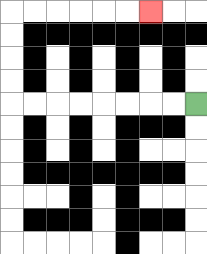{'start': '[8, 4]', 'end': '[6, 0]', 'path_directions': 'L,L,L,L,L,L,L,L,U,U,U,U,R,R,R,R,R,R', 'path_coordinates': '[[8, 4], [7, 4], [6, 4], [5, 4], [4, 4], [3, 4], [2, 4], [1, 4], [0, 4], [0, 3], [0, 2], [0, 1], [0, 0], [1, 0], [2, 0], [3, 0], [4, 0], [5, 0], [6, 0]]'}